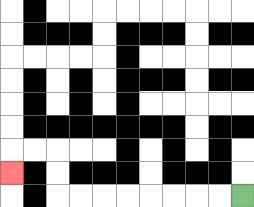{'start': '[10, 8]', 'end': '[0, 7]', 'path_directions': 'L,L,L,L,L,L,L,L,U,U,L,L,D', 'path_coordinates': '[[10, 8], [9, 8], [8, 8], [7, 8], [6, 8], [5, 8], [4, 8], [3, 8], [2, 8], [2, 7], [2, 6], [1, 6], [0, 6], [0, 7]]'}